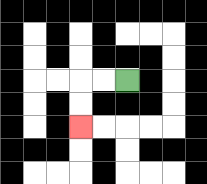{'start': '[5, 3]', 'end': '[3, 5]', 'path_directions': 'L,L,D,D', 'path_coordinates': '[[5, 3], [4, 3], [3, 3], [3, 4], [3, 5]]'}